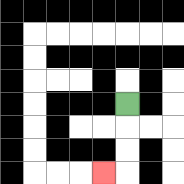{'start': '[5, 4]', 'end': '[4, 7]', 'path_directions': 'D,D,D,L', 'path_coordinates': '[[5, 4], [5, 5], [5, 6], [5, 7], [4, 7]]'}